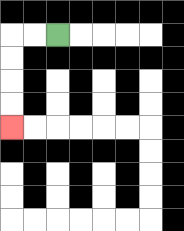{'start': '[2, 1]', 'end': '[0, 5]', 'path_directions': 'L,L,D,D,D,D', 'path_coordinates': '[[2, 1], [1, 1], [0, 1], [0, 2], [0, 3], [0, 4], [0, 5]]'}